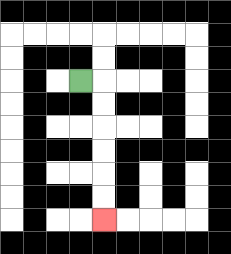{'start': '[3, 3]', 'end': '[4, 9]', 'path_directions': 'R,D,D,D,D,D,D', 'path_coordinates': '[[3, 3], [4, 3], [4, 4], [4, 5], [4, 6], [4, 7], [4, 8], [4, 9]]'}